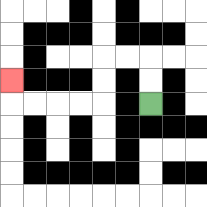{'start': '[6, 4]', 'end': '[0, 3]', 'path_directions': 'U,U,L,L,D,D,L,L,L,L,U', 'path_coordinates': '[[6, 4], [6, 3], [6, 2], [5, 2], [4, 2], [4, 3], [4, 4], [3, 4], [2, 4], [1, 4], [0, 4], [0, 3]]'}